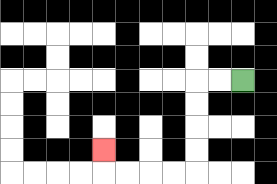{'start': '[10, 3]', 'end': '[4, 6]', 'path_directions': 'L,L,D,D,D,D,L,L,L,L,U', 'path_coordinates': '[[10, 3], [9, 3], [8, 3], [8, 4], [8, 5], [8, 6], [8, 7], [7, 7], [6, 7], [5, 7], [4, 7], [4, 6]]'}